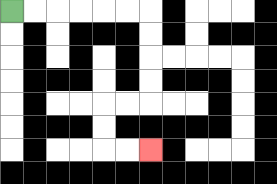{'start': '[0, 0]', 'end': '[6, 6]', 'path_directions': 'R,R,R,R,R,R,D,D,D,D,L,L,D,D,R,R', 'path_coordinates': '[[0, 0], [1, 0], [2, 0], [3, 0], [4, 0], [5, 0], [6, 0], [6, 1], [6, 2], [6, 3], [6, 4], [5, 4], [4, 4], [4, 5], [4, 6], [5, 6], [6, 6]]'}